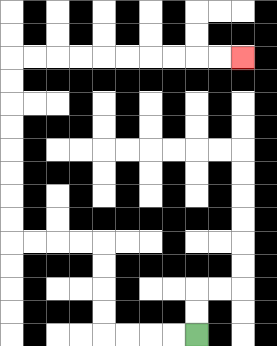{'start': '[8, 14]', 'end': '[10, 2]', 'path_directions': 'L,L,L,L,U,U,U,U,L,L,L,L,U,U,U,U,U,U,U,U,R,R,R,R,R,R,R,R,R,R', 'path_coordinates': '[[8, 14], [7, 14], [6, 14], [5, 14], [4, 14], [4, 13], [4, 12], [4, 11], [4, 10], [3, 10], [2, 10], [1, 10], [0, 10], [0, 9], [0, 8], [0, 7], [0, 6], [0, 5], [0, 4], [0, 3], [0, 2], [1, 2], [2, 2], [3, 2], [4, 2], [5, 2], [6, 2], [7, 2], [8, 2], [9, 2], [10, 2]]'}